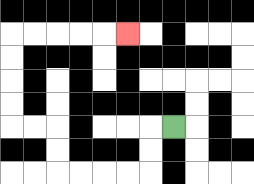{'start': '[7, 5]', 'end': '[5, 1]', 'path_directions': 'L,D,D,L,L,L,L,U,U,L,L,U,U,U,U,R,R,R,R,R', 'path_coordinates': '[[7, 5], [6, 5], [6, 6], [6, 7], [5, 7], [4, 7], [3, 7], [2, 7], [2, 6], [2, 5], [1, 5], [0, 5], [0, 4], [0, 3], [0, 2], [0, 1], [1, 1], [2, 1], [3, 1], [4, 1], [5, 1]]'}